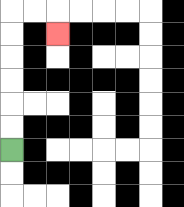{'start': '[0, 6]', 'end': '[2, 1]', 'path_directions': 'U,U,U,U,U,U,R,R,D', 'path_coordinates': '[[0, 6], [0, 5], [0, 4], [0, 3], [0, 2], [0, 1], [0, 0], [1, 0], [2, 0], [2, 1]]'}